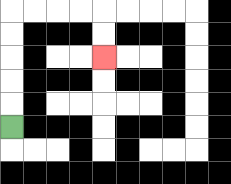{'start': '[0, 5]', 'end': '[4, 2]', 'path_directions': 'U,U,U,U,U,R,R,R,R,D,D', 'path_coordinates': '[[0, 5], [0, 4], [0, 3], [0, 2], [0, 1], [0, 0], [1, 0], [2, 0], [3, 0], [4, 0], [4, 1], [4, 2]]'}